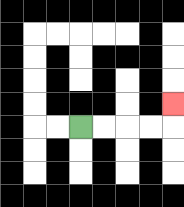{'start': '[3, 5]', 'end': '[7, 4]', 'path_directions': 'R,R,R,R,U', 'path_coordinates': '[[3, 5], [4, 5], [5, 5], [6, 5], [7, 5], [7, 4]]'}